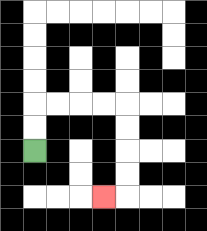{'start': '[1, 6]', 'end': '[4, 8]', 'path_directions': 'U,U,R,R,R,R,D,D,D,D,L', 'path_coordinates': '[[1, 6], [1, 5], [1, 4], [2, 4], [3, 4], [4, 4], [5, 4], [5, 5], [5, 6], [5, 7], [5, 8], [4, 8]]'}